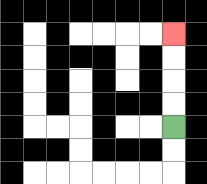{'start': '[7, 5]', 'end': '[7, 1]', 'path_directions': 'U,U,U,U', 'path_coordinates': '[[7, 5], [7, 4], [7, 3], [7, 2], [7, 1]]'}